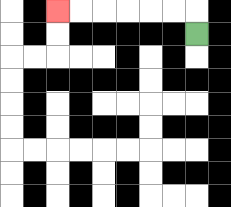{'start': '[8, 1]', 'end': '[2, 0]', 'path_directions': 'U,L,L,L,L,L,L', 'path_coordinates': '[[8, 1], [8, 0], [7, 0], [6, 0], [5, 0], [4, 0], [3, 0], [2, 0]]'}